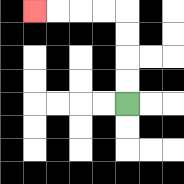{'start': '[5, 4]', 'end': '[1, 0]', 'path_directions': 'U,U,U,U,L,L,L,L', 'path_coordinates': '[[5, 4], [5, 3], [5, 2], [5, 1], [5, 0], [4, 0], [3, 0], [2, 0], [1, 0]]'}